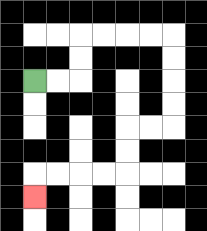{'start': '[1, 3]', 'end': '[1, 8]', 'path_directions': 'R,R,U,U,R,R,R,R,D,D,D,D,L,L,D,D,L,L,L,L,D', 'path_coordinates': '[[1, 3], [2, 3], [3, 3], [3, 2], [3, 1], [4, 1], [5, 1], [6, 1], [7, 1], [7, 2], [7, 3], [7, 4], [7, 5], [6, 5], [5, 5], [5, 6], [5, 7], [4, 7], [3, 7], [2, 7], [1, 7], [1, 8]]'}